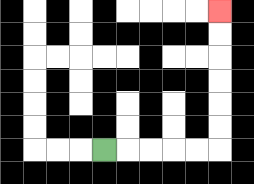{'start': '[4, 6]', 'end': '[9, 0]', 'path_directions': 'R,R,R,R,R,U,U,U,U,U,U', 'path_coordinates': '[[4, 6], [5, 6], [6, 6], [7, 6], [8, 6], [9, 6], [9, 5], [9, 4], [9, 3], [9, 2], [9, 1], [9, 0]]'}